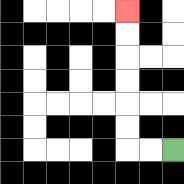{'start': '[7, 6]', 'end': '[5, 0]', 'path_directions': 'L,L,U,U,U,U,U,U', 'path_coordinates': '[[7, 6], [6, 6], [5, 6], [5, 5], [5, 4], [5, 3], [5, 2], [5, 1], [5, 0]]'}